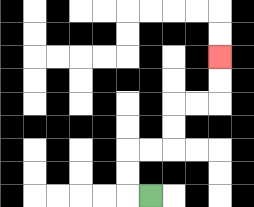{'start': '[6, 8]', 'end': '[9, 2]', 'path_directions': 'L,U,U,R,R,U,U,R,R,U,U', 'path_coordinates': '[[6, 8], [5, 8], [5, 7], [5, 6], [6, 6], [7, 6], [7, 5], [7, 4], [8, 4], [9, 4], [9, 3], [9, 2]]'}